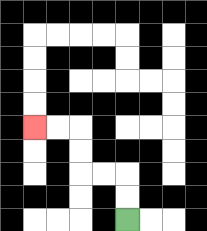{'start': '[5, 9]', 'end': '[1, 5]', 'path_directions': 'U,U,L,L,U,U,L,L', 'path_coordinates': '[[5, 9], [5, 8], [5, 7], [4, 7], [3, 7], [3, 6], [3, 5], [2, 5], [1, 5]]'}